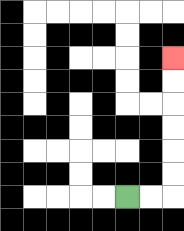{'start': '[5, 8]', 'end': '[7, 2]', 'path_directions': 'R,R,U,U,U,U,U,U', 'path_coordinates': '[[5, 8], [6, 8], [7, 8], [7, 7], [7, 6], [7, 5], [7, 4], [7, 3], [7, 2]]'}